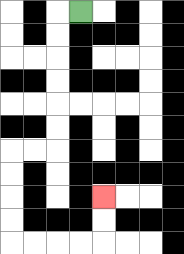{'start': '[3, 0]', 'end': '[4, 8]', 'path_directions': 'L,D,D,D,D,D,D,L,L,D,D,D,D,R,R,R,R,U,U', 'path_coordinates': '[[3, 0], [2, 0], [2, 1], [2, 2], [2, 3], [2, 4], [2, 5], [2, 6], [1, 6], [0, 6], [0, 7], [0, 8], [0, 9], [0, 10], [1, 10], [2, 10], [3, 10], [4, 10], [4, 9], [4, 8]]'}